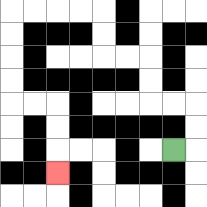{'start': '[7, 6]', 'end': '[2, 7]', 'path_directions': 'R,U,U,L,L,U,U,L,L,U,U,L,L,L,L,D,D,D,D,R,R,D,D,D', 'path_coordinates': '[[7, 6], [8, 6], [8, 5], [8, 4], [7, 4], [6, 4], [6, 3], [6, 2], [5, 2], [4, 2], [4, 1], [4, 0], [3, 0], [2, 0], [1, 0], [0, 0], [0, 1], [0, 2], [0, 3], [0, 4], [1, 4], [2, 4], [2, 5], [2, 6], [2, 7]]'}